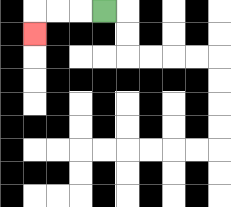{'start': '[4, 0]', 'end': '[1, 1]', 'path_directions': 'L,L,L,D', 'path_coordinates': '[[4, 0], [3, 0], [2, 0], [1, 0], [1, 1]]'}